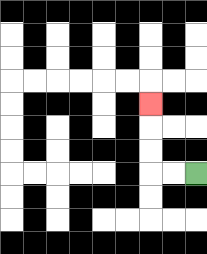{'start': '[8, 7]', 'end': '[6, 4]', 'path_directions': 'L,L,U,U,U', 'path_coordinates': '[[8, 7], [7, 7], [6, 7], [6, 6], [6, 5], [6, 4]]'}